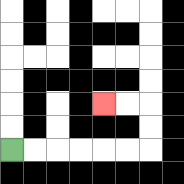{'start': '[0, 6]', 'end': '[4, 4]', 'path_directions': 'R,R,R,R,R,R,U,U,L,L', 'path_coordinates': '[[0, 6], [1, 6], [2, 6], [3, 6], [4, 6], [5, 6], [6, 6], [6, 5], [6, 4], [5, 4], [4, 4]]'}